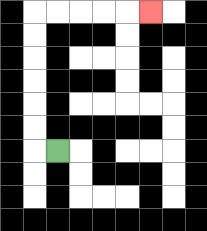{'start': '[2, 6]', 'end': '[6, 0]', 'path_directions': 'L,U,U,U,U,U,U,R,R,R,R,R', 'path_coordinates': '[[2, 6], [1, 6], [1, 5], [1, 4], [1, 3], [1, 2], [1, 1], [1, 0], [2, 0], [3, 0], [4, 0], [5, 0], [6, 0]]'}